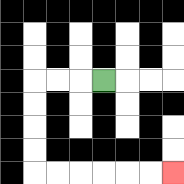{'start': '[4, 3]', 'end': '[7, 7]', 'path_directions': 'L,L,L,D,D,D,D,R,R,R,R,R,R', 'path_coordinates': '[[4, 3], [3, 3], [2, 3], [1, 3], [1, 4], [1, 5], [1, 6], [1, 7], [2, 7], [3, 7], [4, 7], [5, 7], [6, 7], [7, 7]]'}